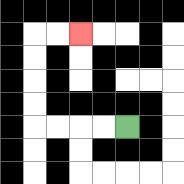{'start': '[5, 5]', 'end': '[3, 1]', 'path_directions': 'L,L,L,L,U,U,U,U,R,R', 'path_coordinates': '[[5, 5], [4, 5], [3, 5], [2, 5], [1, 5], [1, 4], [1, 3], [1, 2], [1, 1], [2, 1], [3, 1]]'}